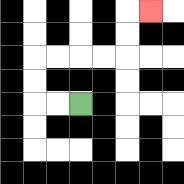{'start': '[3, 4]', 'end': '[6, 0]', 'path_directions': 'L,L,U,U,R,R,R,R,U,U,R', 'path_coordinates': '[[3, 4], [2, 4], [1, 4], [1, 3], [1, 2], [2, 2], [3, 2], [4, 2], [5, 2], [5, 1], [5, 0], [6, 0]]'}